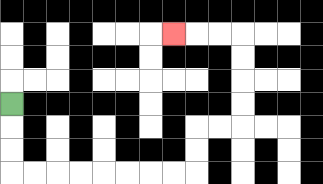{'start': '[0, 4]', 'end': '[7, 1]', 'path_directions': 'D,D,D,R,R,R,R,R,R,R,R,U,U,R,R,U,U,U,U,L,L,L', 'path_coordinates': '[[0, 4], [0, 5], [0, 6], [0, 7], [1, 7], [2, 7], [3, 7], [4, 7], [5, 7], [6, 7], [7, 7], [8, 7], [8, 6], [8, 5], [9, 5], [10, 5], [10, 4], [10, 3], [10, 2], [10, 1], [9, 1], [8, 1], [7, 1]]'}